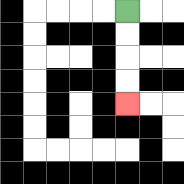{'start': '[5, 0]', 'end': '[5, 4]', 'path_directions': 'D,D,D,D', 'path_coordinates': '[[5, 0], [5, 1], [5, 2], [5, 3], [5, 4]]'}